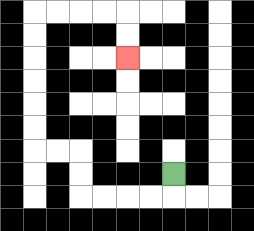{'start': '[7, 7]', 'end': '[5, 2]', 'path_directions': 'D,L,L,L,L,U,U,L,L,U,U,U,U,U,U,R,R,R,R,D,D', 'path_coordinates': '[[7, 7], [7, 8], [6, 8], [5, 8], [4, 8], [3, 8], [3, 7], [3, 6], [2, 6], [1, 6], [1, 5], [1, 4], [1, 3], [1, 2], [1, 1], [1, 0], [2, 0], [3, 0], [4, 0], [5, 0], [5, 1], [5, 2]]'}